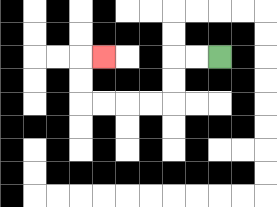{'start': '[9, 2]', 'end': '[4, 2]', 'path_directions': 'L,L,D,D,L,L,L,L,U,U,R', 'path_coordinates': '[[9, 2], [8, 2], [7, 2], [7, 3], [7, 4], [6, 4], [5, 4], [4, 4], [3, 4], [3, 3], [3, 2], [4, 2]]'}